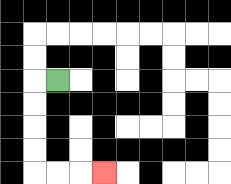{'start': '[2, 3]', 'end': '[4, 7]', 'path_directions': 'L,D,D,D,D,R,R,R', 'path_coordinates': '[[2, 3], [1, 3], [1, 4], [1, 5], [1, 6], [1, 7], [2, 7], [3, 7], [4, 7]]'}